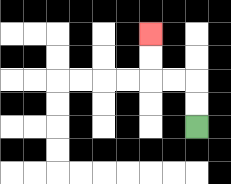{'start': '[8, 5]', 'end': '[6, 1]', 'path_directions': 'U,U,L,L,U,U', 'path_coordinates': '[[8, 5], [8, 4], [8, 3], [7, 3], [6, 3], [6, 2], [6, 1]]'}